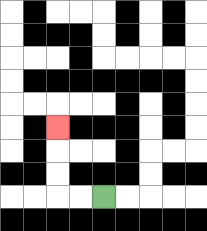{'start': '[4, 8]', 'end': '[2, 5]', 'path_directions': 'L,L,U,U,U', 'path_coordinates': '[[4, 8], [3, 8], [2, 8], [2, 7], [2, 6], [2, 5]]'}